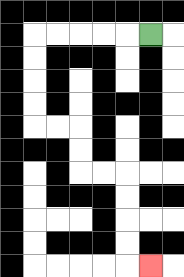{'start': '[6, 1]', 'end': '[6, 11]', 'path_directions': 'L,L,L,L,L,D,D,D,D,R,R,D,D,R,R,D,D,D,D,R', 'path_coordinates': '[[6, 1], [5, 1], [4, 1], [3, 1], [2, 1], [1, 1], [1, 2], [1, 3], [1, 4], [1, 5], [2, 5], [3, 5], [3, 6], [3, 7], [4, 7], [5, 7], [5, 8], [5, 9], [5, 10], [5, 11], [6, 11]]'}